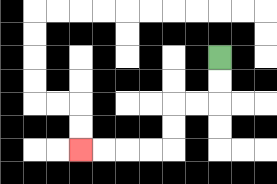{'start': '[9, 2]', 'end': '[3, 6]', 'path_directions': 'D,D,L,L,D,D,L,L,L,L', 'path_coordinates': '[[9, 2], [9, 3], [9, 4], [8, 4], [7, 4], [7, 5], [7, 6], [6, 6], [5, 6], [4, 6], [3, 6]]'}